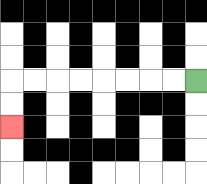{'start': '[8, 3]', 'end': '[0, 5]', 'path_directions': 'L,L,L,L,L,L,L,L,D,D', 'path_coordinates': '[[8, 3], [7, 3], [6, 3], [5, 3], [4, 3], [3, 3], [2, 3], [1, 3], [0, 3], [0, 4], [0, 5]]'}